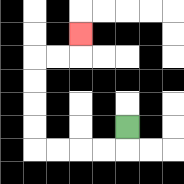{'start': '[5, 5]', 'end': '[3, 1]', 'path_directions': 'D,L,L,L,L,U,U,U,U,R,R,U', 'path_coordinates': '[[5, 5], [5, 6], [4, 6], [3, 6], [2, 6], [1, 6], [1, 5], [1, 4], [1, 3], [1, 2], [2, 2], [3, 2], [3, 1]]'}